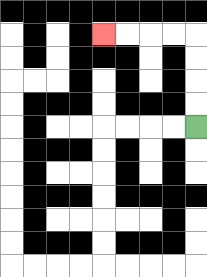{'start': '[8, 5]', 'end': '[4, 1]', 'path_directions': 'U,U,U,U,L,L,L,L', 'path_coordinates': '[[8, 5], [8, 4], [8, 3], [8, 2], [8, 1], [7, 1], [6, 1], [5, 1], [4, 1]]'}